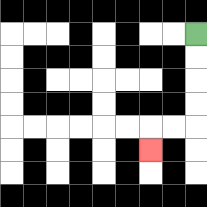{'start': '[8, 1]', 'end': '[6, 6]', 'path_directions': 'D,D,D,D,L,L,D', 'path_coordinates': '[[8, 1], [8, 2], [8, 3], [8, 4], [8, 5], [7, 5], [6, 5], [6, 6]]'}